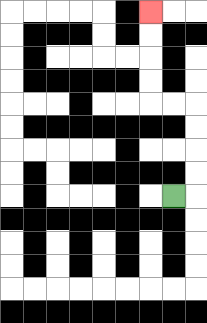{'start': '[7, 8]', 'end': '[6, 0]', 'path_directions': 'R,U,U,U,U,L,L,U,U,U,U', 'path_coordinates': '[[7, 8], [8, 8], [8, 7], [8, 6], [8, 5], [8, 4], [7, 4], [6, 4], [6, 3], [6, 2], [6, 1], [6, 0]]'}